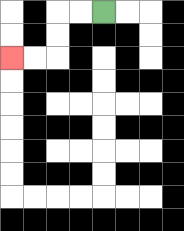{'start': '[4, 0]', 'end': '[0, 2]', 'path_directions': 'L,L,D,D,L,L', 'path_coordinates': '[[4, 0], [3, 0], [2, 0], [2, 1], [2, 2], [1, 2], [0, 2]]'}